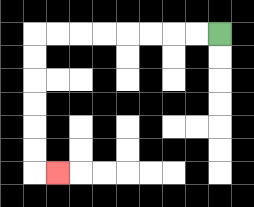{'start': '[9, 1]', 'end': '[2, 7]', 'path_directions': 'L,L,L,L,L,L,L,L,D,D,D,D,D,D,R', 'path_coordinates': '[[9, 1], [8, 1], [7, 1], [6, 1], [5, 1], [4, 1], [3, 1], [2, 1], [1, 1], [1, 2], [1, 3], [1, 4], [1, 5], [1, 6], [1, 7], [2, 7]]'}